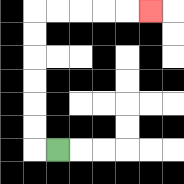{'start': '[2, 6]', 'end': '[6, 0]', 'path_directions': 'L,U,U,U,U,U,U,R,R,R,R,R', 'path_coordinates': '[[2, 6], [1, 6], [1, 5], [1, 4], [1, 3], [1, 2], [1, 1], [1, 0], [2, 0], [3, 0], [4, 0], [5, 0], [6, 0]]'}